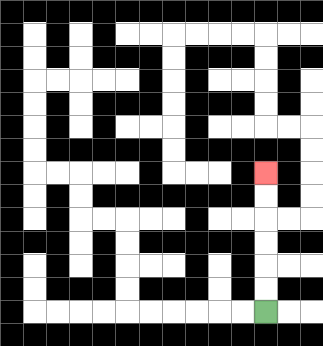{'start': '[11, 13]', 'end': '[11, 7]', 'path_directions': 'U,U,U,U,U,U', 'path_coordinates': '[[11, 13], [11, 12], [11, 11], [11, 10], [11, 9], [11, 8], [11, 7]]'}